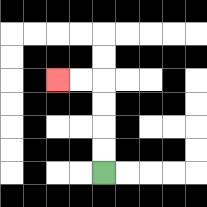{'start': '[4, 7]', 'end': '[2, 3]', 'path_directions': 'U,U,U,U,L,L', 'path_coordinates': '[[4, 7], [4, 6], [4, 5], [4, 4], [4, 3], [3, 3], [2, 3]]'}